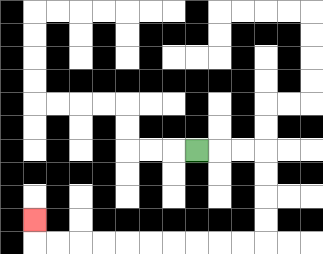{'start': '[8, 6]', 'end': '[1, 9]', 'path_directions': 'R,R,R,D,D,D,D,L,L,L,L,L,L,L,L,L,L,U', 'path_coordinates': '[[8, 6], [9, 6], [10, 6], [11, 6], [11, 7], [11, 8], [11, 9], [11, 10], [10, 10], [9, 10], [8, 10], [7, 10], [6, 10], [5, 10], [4, 10], [3, 10], [2, 10], [1, 10], [1, 9]]'}